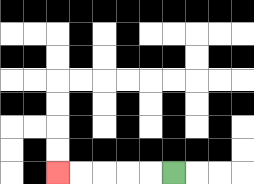{'start': '[7, 7]', 'end': '[2, 7]', 'path_directions': 'L,L,L,L,L', 'path_coordinates': '[[7, 7], [6, 7], [5, 7], [4, 7], [3, 7], [2, 7]]'}